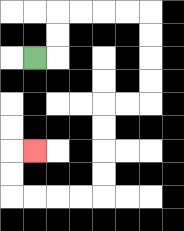{'start': '[1, 2]', 'end': '[1, 6]', 'path_directions': 'R,U,U,R,R,R,R,D,D,D,D,L,L,D,D,D,D,L,L,L,L,U,U,R', 'path_coordinates': '[[1, 2], [2, 2], [2, 1], [2, 0], [3, 0], [4, 0], [5, 0], [6, 0], [6, 1], [6, 2], [6, 3], [6, 4], [5, 4], [4, 4], [4, 5], [4, 6], [4, 7], [4, 8], [3, 8], [2, 8], [1, 8], [0, 8], [0, 7], [0, 6], [1, 6]]'}